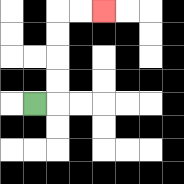{'start': '[1, 4]', 'end': '[4, 0]', 'path_directions': 'R,U,U,U,U,R,R', 'path_coordinates': '[[1, 4], [2, 4], [2, 3], [2, 2], [2, 1], [2, 0], [3, 0], [4, 0]]'}